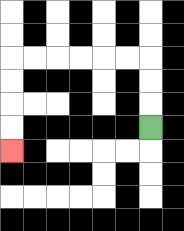{'start': '[6, 5]', 'end': '[0, 6]', 'path_directions': 'U,U,U,L,L,L,L,L,L,D,D,D,D', 'path_coordinates': '[[6, 5], [6, 4], [6, 3], [6, 2], [5, 2], [4, 2], [3, 2], [2, 2], [1, 2], [0, 2], [0, 3], [0, 4], [0, 5], [0, 6]]'}